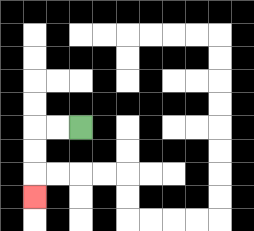{'start': '[3, 5]', 'end': '[1, 8]', 'path_directions': 'L,L,D,D,D', 'path_coordinates': '[[3, 5], [2, 5], [1, 5], [1, 6], [1, 7], [1, 8]]'}